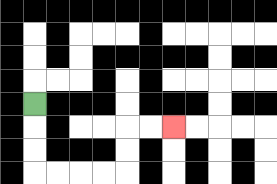{'start': '[1, 4]', 'end': '[7, 5]', 'path_directions': 'D,D,D,R,R,R,R,U,U,R,R', 'path_coordinates': '[[1, 4], [1, 5], [1, 6], [1, 7], [2, 7], [3, 7], [4, 7], [5, 7], [5, 6], [5, 5], [6, 5], [7, 5]]'}